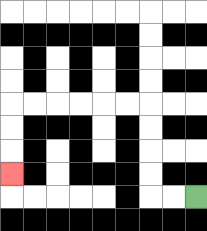{'start': '[8, 8]', 'end': '[0, 7]', 'path_directions': 'L,L,U,U,U,U,L,L,L,L,L,L,D,D,D', 'path_coordinates': '[[8, 8], [7, 8], [6, 8], [6, 7], [6, 6], [6, 5], [6, 4], [5, 4], [4, 4], [3, 4], [2, 4], [1, 4], [0, 4], [0, 5], [0, 6], [0, 7]]'}